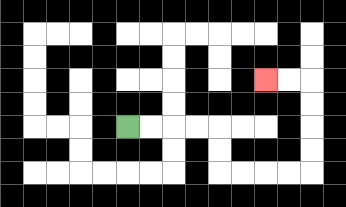{'start': '[5, 5]', 'end': '[11, 3]', 'path_directions': 'R,R,R,R,D,D,R,R,R,R,U,U,U,U,L,L', 'path_coordinates': '[[5, 5], [6, 5], [7, 5], [8, 5], [9, 5], [9, 6], [9, 7], [10, 7], [11, 7], [12, 7], [13, 7], [13, 6], [13, 5], [13, 4], [13, 3], [12, 3], [11, 3]]'}